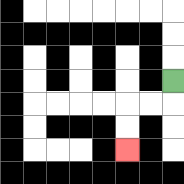{'start': '[7, 3]', 'end': '[5, 6]', 'path_directions': 'D,L,L,D,D', 'path_coordinates': '[[7, 3], [7, 4], [6, 4], [5, 4], [5, 5], [5, 6]]'}